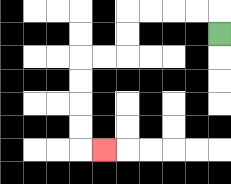{'start': '[9, 1]', 'end': '[4, 6]', 'path_directions': 'U,L,L,L,L,D,D,L,L,D,D,D,D,R', 'path_coordinates': '[[9, 1], [9, 0], [8, 0], [7, 0], [6, 0], [5, 0], [5, 1], [5, 2], [4, 2], [3, 2], [3, 3], [3, 4], [3, 5], [3, 6], [4, 6]]'}